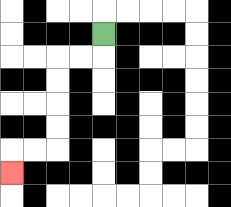{'start': '[4, 1]', 'end': '[0, 7]', 'path_directions': 'D,L,L,D,D,D,D,L,L,D', 'path_coordinates': '[[4, 1], [4, 2], [3, 2], [2, 2], [2, 3], [2, 4], [2, 5], [2, 6], [1, 6], [0, 6], [0, 7]]'}